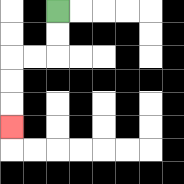{'start': '[2, 0]', 'end': '[0, 5]', 'path_directions': 'D,D,L,L,D,D,D', 'path_coordinates': '[[2, 0], [2, 1], [2, 2], [1, 2], [0, 2], [0, 3], [0, 4], [0, 5]]'}